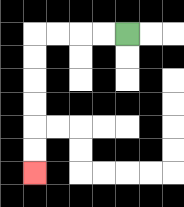{'start': '[5, 1]', 'end': '[1, 7]', 'path_directions': 'L,L,L,L,D,D,D,D,D,D', 'path_coordinates': '[[5, 1], [4, 1], [3, 1], [2, 1], [1, 1], [1, 2], [1, 3], [1, 4], [1, 5], [1, 6], [1, 7]]'}